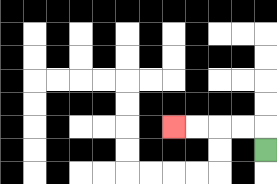{'start': '[11, 6]', 'end': '[7, 5]', 'path_directions': 'U,L,L,L,L', 'path_coordinates': '[[11, 6], [11, 5], [10, 5], [9, 5], [8, 5], [7, 5]]'}